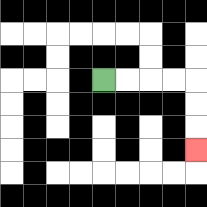{'start': '[4, 3]', 'end': '[8, 6]', 'path_directions': 'R,R,R,R,D,D,D', 'path_coordinates': '[[4, 3], [5, 3], [6, 3], [7, 3], [8, 3], [8, 4], [8, 5], [8, 6]]'}